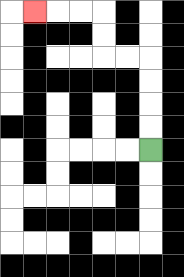{'start': '[6, 6]', 'end': '[1, 0]', 'path_directions': 'U,U,U,U,L,L,U,U,L,L,L', 'path_coordinates': '[[6, 6], [6, 5], [6, 4], [6, 3], [6, 2], [5, 2], [4, 2], [4, 1], [4, 0], [3, 0], [2, 0], [1, 0]]'}